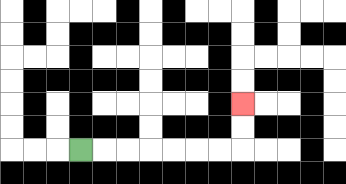{'start': '[3, 6]', 'end': '[10, 4]', 'path_directions': 'R,R,R,R,R,R,R,U,U', 'path_coordinates': '[[3, 6], [4, 6], [5, 6], [6, 6], [7, 6], [8, 6], [9, 6], [10, 6], [10, 5], [10, 4]]'}